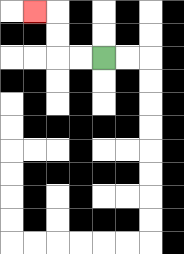{'start': '[4, 2]', 'end': '[1, 0]', 'path_directions': 'L,L,U,U,L', 'path_coordinates': '[[4, 2], [3, 2], [2, 2], [2, 1], [2, 0], [1, 0]]'}